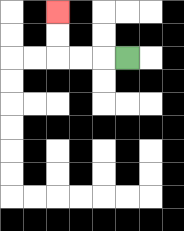{'start': '[5, 2]', 'end': '[2, 0]', 'path_directions': 'L,L,L,U,U', 'path_coordinates': '[[5, 2], [4, 2], [3, 2], [2, 2], [2, 1], [2, 0]]'}